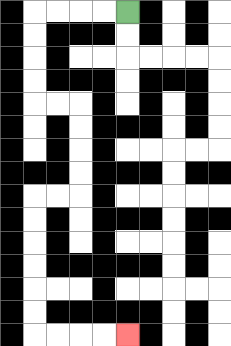{'start': '[5, 0]', 'end': '[5, 14]', 'path_directions': 'L,L,L,L,D,D,D,D,R,R,D,D,D,D,L,L,D,D,D,D,D,D,R,R,R,R', 'path_coordinates': '[[5, 0], [4, 0], [3, 0], [2, 0], [1, 0], [1, 1], [1, 2], [1, 3], [1, 4], [2, 4], [3, 4], [3, 5], [3, 6], [3, 7], [3, 8], [2, 8], [1, 8], [1, 9], [1, 10], [1, 11], [1, 12], [1, 13], [1, 14], [2, 14], [3, 14], [4, 14], [5, 14]]'}